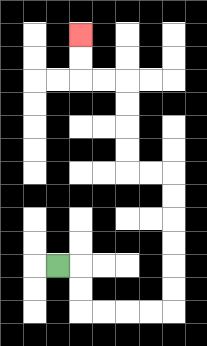{'start': '[2, 11]', 'end': '[3, 1]', 'path_directions': 'R,D,D,R,R,R,R,U,U,U,U,U,U,L,L,U,U,U,U,L,L,U,U', 'path_coordinates': '[[2, 11], [3, 11], [3, 12], [3, 13], [4, 13], [5, 13], [6, 13], [7, 13], [7, 12], [7, 11], [7, 10], [7, 9], [7, 8], [7, 7], [6, 7], [5, 7], [5, 6], [5, 5], [5, 4], [5, 3], [4, 3], [3, 3], [3, 2], [3, 1]]'}